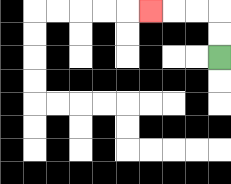{'start': '[9, 2]', 'end': '[6, 0]', 'path_directions': 'U,U,L,L,L', 'path_coordinates': '[[9, 2], [9, 1], [9, 0], [8, 0], [7, 0], [6, 0]]'}